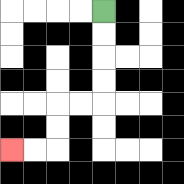{'start': '[4, 0]', 'end': '[0, 6]', 'path_directions': 'D,D,D,D,L,L,D,D,L,L', 'path_coordinates': '[[4, 0], [4, 1], [4, 2], [4, 3], [4, 4], [3, 4], [2, 4], [2, 5], [2, 6], [1, 6], [0, 6]]'}